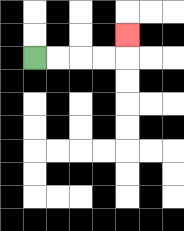{'start': '[1, 2]', 'end': '[5, 1]', 'path_directions': 'R,R,R,R,U', 'path_coordinates': '[[1, 2], [2, 2], [3, 2], [4, 2], [5, 2], [5, 1]]'}